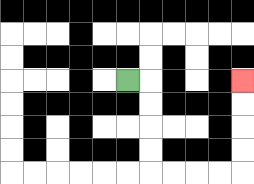{'start': '[5, 3]', 'end': '[10, 3]', 'path_directions': 'R,D,D,D,D,R,R,R,R,U,U,U,U', 'path_coordinates': '[[5, 3], [6, 3], [6, 4], [6, 5], [6, 6], [6, 7], [7, 7], [8, 7], [9, 7], [10, 7], [10, 6], [10, 5], [10, 4], [10, 3]]'}